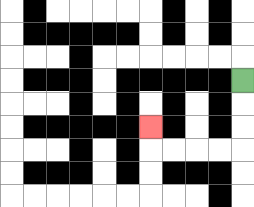{'start': '[10, 3]', 'end': '[6, 5]', 'path_directions': 'D,D,D,L,L,L,L,U', 'path_coordinates': '[[10, 3], [10, 4], [10, 5], [10, 6], [9, 6], [8, 6], [7, 6], [6, 6], [6, 5]]'}